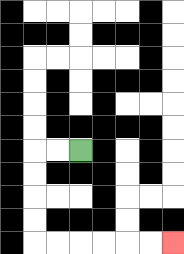{'start': '[3, 6]', 'end': '[7, 10]', 'path_directions': 'L,L,D,D,D,D,R,R,R,R,R,R', 'path_coordinates': '[[3, 6], [2, 6], [1, 6], [1, 7], [1, 8], [1, 9], [1, 10], [2, 10], [3, 10], [4, 10], [5, 10], [6, 10], [7, 10]]'}